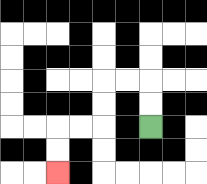{'start': '[6, 5]', 'end': '[2, 7]', 'path_directions': 'U,U,L,L,D,D,L,L,D,D', 'path_coordinates': '[[6, 5], [6, 4], [6, 3], [5, 3], [4, 3], [4, 4], [4, 5], [3, 5], [2, 5], [2, 6], [2, 7]]'}